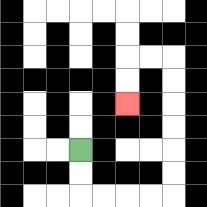{'start': '[3, 6]', 'end': '[5, 4]', 'path_directions': 'D,D,R,R,R,R,U,U,U,U,U,U,L,L,D,D', 'path_coordinates': '[[3, 6], [3, 7], [3, 8], [4, 8], [5, 8], [6, 8], [7, 8], [7, 7], [7, 6], [7, 5], [7, 4], [7, 3], [7, 2], [6, 2], [5, 2], [5, 3], [5, 4]]'}